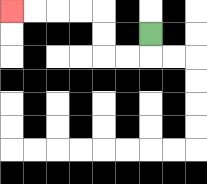{'start': '[6, 1]', 'end': '[0, 0]', 'path_directions': 'D,L,L,U,U,L,L,L,L', 'path_coordinates': '[[6, 1], [6, 2], [5, 2], [4, 2], [4, 1], [4, 0], [3, 0], [2, 0], [1, 0], [0, 0]]'}